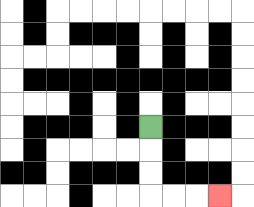{'start': '[6, 5]', 'end': '[9, 8]', 'path_directions': 'D,D,D,R,R,R', 'path_coordinates': '[[6, 5], [6, 6], [6, 7], [6, 8], [7, 8], [8, 8], [9, 8]]'}